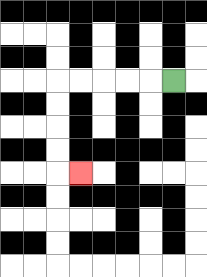{'start': '[7, 3]', 'end': '[3, 7]', 'path_directions': 'L,L,L,L,L,D,D,D,D,R', 'path_coordinates': '[[7, 3], [6, 3], [5, 3], [4, 3], [3, 3], [2, 3], [2, 4], [2, 5], [2, 6], [2, 7], [3, 7]]'}